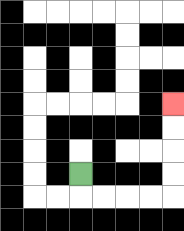{'start': '[3, 7]', 'end': '[7, 4]', 'path_directions': 'D,R,R,R,R,U,U,U,U', 'path_coordinates': '[[3, 7], [3, 8], [4, 8], [5, 8], [6, 8], [7, 8], [7, 7], [7, 6], [7, 5], [7, 4]]'}